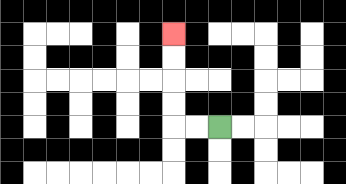{'start': '[9, 5]', 'end': '[7, 1]', 'path_directions': 'L,L,U,U,U,U', 'path_coordinates': '[[9, 5], [8, 5], [7, 5], [7, 4], [7, 3], [7, 2], [7, 1]]'}